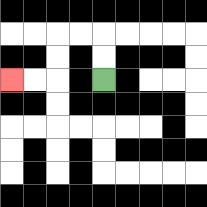{'start': '[4, 3]', 'end': '[0, 3]', 'path_directions': 'U,U,L,L,D,D,L,L', 'path_coordinates': '[[4, 3], [4, 2], [4, 1], [3, 1], [2, 1], [2, 2], [2, 3], [1, 3], [0, 3]]'}